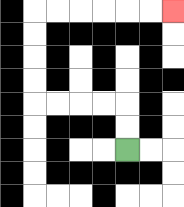{'start': '[5, 6]', 'end': '[7, 0]', 'path_directions': 'U,U,L,L,L,L,U,U,U,U,R,R,R,R,R,R', 'path_coordinates': '[[5, 6], [5, 5], [5, 4], [4, 4], [3, 4], [2, 4], [1, 4], [1, 3], [1, 2], [1, 1], [1, 0], [2, 0], [3, 0], [4, 0], [5, 0], [6, 0], [7, 0]]'}